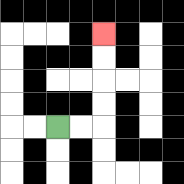{'start': '[2, 5]', 'end': '[4, 1]', 'path_directions': 'R,R,U,U,U,U', 'path_coordinates': '[[2, 5], [3, 5], [4, 5], [4, 4], [4, 3], [4, 2], [4, 1]]'}